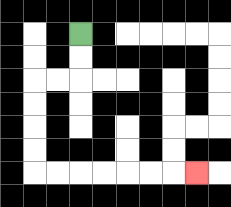{'start': '[3, 1]', 'end': '[8, 7]', 'path_directions': 'D,D,L,L,D,D,D,D,R,R,R,R,R,R,R', 'path_coordinates': '[[3, 1], [3, 2], [3, 3], [2, 3], [1, 3], [1, 4], [1, 5], [1, 6], [1, 7], [2, 7], [3, 7], [4, 7], [5, 7], [6, 7], [7, 7], [8, 7]]'}